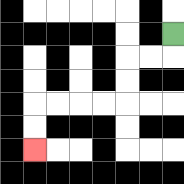{'start': '[7, 1]', 'end': '[1, 6]', 'path_directions': 'D,L,L,D,D,L,L,L,L,D,D', 'path_coordinates': '[[7, 1], [7, 2], [6, 2], [5, 2], [5, 3], [5, 4], [4, 4], [3, 4], [2, 4], [1, 4], [1, 5], [1, 6]]'}